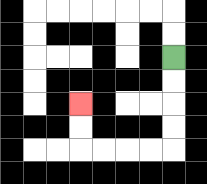{'start': '[7, 2]', 'end': '[3, 4]', 'path_directions': 'D,D,D,D,L,L,L,L,U,U', 'path_coordinates': '[[7, 2], [7, 3], [7, 4], [7, 5], [7, 6], [6, 6], [5, 6], [4, 6], [3, 6], [3, 5], [3, 4]]'}